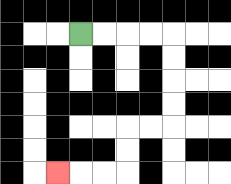{'start': '[3, 1]', 'end': '[2, 7]', 'path_directions': 'R,R,R,R,D,D,D,D,L,L,D,D,L,L,L', 'path_coordinates': '[[3, 1], [4, 1], [5, 1], [6, 1], [7, 1], [7, 2], [7, 3], [7, 4], [7, 5], [6, 5], [5, 5], [5, 6], [5, 7], [4, 7], [3, 7], [2, 7]]'}